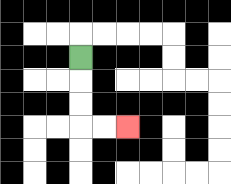{'start': '[3, 2]', 'end': '[5, 5]', 'path_directions': 'D,D,D,R,R', 'path_coordinates': '[[3, 2], [3, 3], [3, 4], [3, 5], [4, 5], [5, 5]]'}